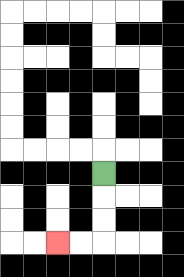{'start': '[4, 7]', 'end': '[2, 10]', 'path_directions': 'D,D,D,L,L', 'path_coordinates': '[[4, 7], [4, 8], [4, 9], [4, 10], [3, 10], [2, 10]]'}